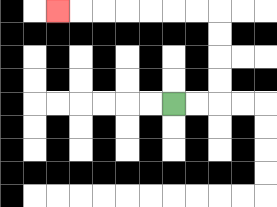{'start': '[7, 4]', 'end': '[2, 0]', 'path_directions': 'R,R,U,U,U,U,L,L,L,L,L,L,L', 'path_coordinates': '[[7, 4], [8, 4], [9, 4], [9, 3], [9, 2], [9, 1], [9, 0], [8, 0], [7, 0], [6, 0], [5, 0], [4, 0], [3, 0], [2, 0]]'}